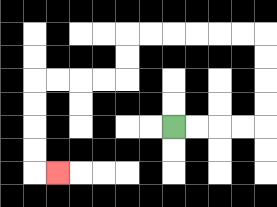{'start': '[7, 5]', 'end': '[2, 7]', 'path_directions': 'R,R,R,R,U,U,U,U,L,L,L,L,L,L,D,D,L,L,L,L,D,D,D,D,R', 'path_coordinates': '[[7, 5], [8, 5], [9, 5], [10, 5], [11, 5], [11, 4], [11, 3], [11, 2], [11, 1], [10, 1], [9, 1], [8, 1], [7, 1], [6, 1], [5, 1], [5, 2], [5, 3], [4, 3], [3, 3], [2, 3], [1, 3], [1, 4], [1, 5], [1, 6], [1, 7], [2, 7]]'}